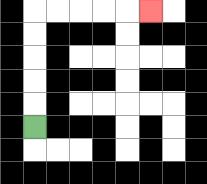{'start': '[1, 5]', 'end': '[6, 0]', 'path_directions': 'U,U,U,U,U,R,R,R,R,R', 'path_coordinates': '[[1, 5], [1, 4], [1, 3], [1, 2], [1, 1], [1, 0], [2, 0], [3, 0], [4, 0], [5, 0], [6, 0]]'}